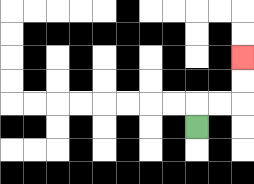{'start': '[8, 5]', 'end': '[10, 2]', 'path_directions': 'U,R,R,U,U', 'path_coordinates': '[[8, 5], [8, 4], [9, 4], [10, 4], [10, 3], [10, 2]]'}